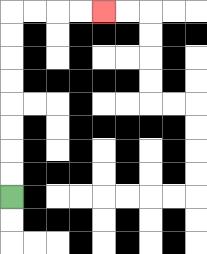{'start': '[0, 8]', 'end': '[4, 0]', 'path_directions': 'U,U,U,U,U,U,U,U,R,R,R,R', 'path_coordinates': '[[0, 8], [0, 7], [0, 6], [0, 5], [0, 4], [0, 3], [0, 2], [0, 1], [0, 0], [1, 0], [2, 0], [3, 0], [4, 0]]'}